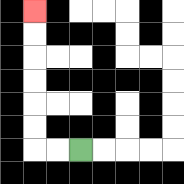{'start': '[3, 6]', 'end': '[1, 0]', 'path_directions': 'L,L,U,U,U,U,U,U', 'path_coordinates': '[[3, 6], [2, 6], [1, 6], [1, 5], [1, 4], [1, 3], [1, 2], [1, 1], [1, 0]]'}